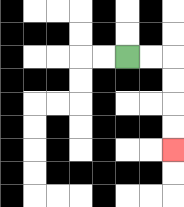{'start': '[5, 2]', 'end': '[7, 6]', 'path_directions': 'R,R,D,D,D,D', 'path_coordinates': '[[5, 2], [6, 2], [7, 2], [7, 3], [7, 4], [7, 5], [7, 6]]'}